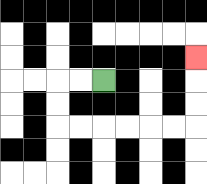{'start': '[4, 3]', 'end': '[8, 2]', 'path_directions': 'L,L,D,D,R,R,R,R,R,R,U,U,U', 'path_coordinates': '[[4, 3], [3, 3], [2, 3], [2, 4], [2, 5], [3, 5], [4, 5], [5, 5], [6, 5], [7, 5], [8, 5], [8, 4], [8, 3], [8, 2]]'}